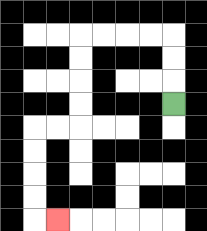{'start': '[7, 4]', 'end': '[2, 9]', 'path_directions': 'U,U,U,L,L,L,L,D,D,D,D,L,L,D,D,D,D,R', 'path_coordinates': '[[7, 4], [7, 3], [7, 2], [7, 1], [6, 1], [5, 1], [4, 1], [3, 1], [3, 2], [3, 3], [3, 4], [3, 5], [2, 5], [1, 5], [1, 6], [1, 7], [1, 8], [1, 9], [2, 9]]'}